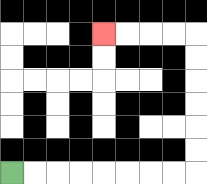{'start': '[0, 7]', 'end': '[4, 1]', 'path_directions': 'R,R,R,R,R,R,R,R,U,U,U,U,U,U,L,L,L,L', 'path_coordinates': '[[0, 7], [1, 7], [2, 7], [3, 7], [4, 7], [5, 7], [6, 7], [7, 7], [8, 7], [8, 6], [8, 5], [8, 4], [8, 3], [8, 2], [8, 1], [7, 1], [6, 1], [5, 1], [4, 1]]'}